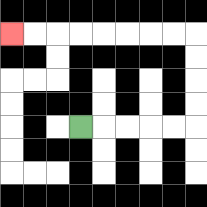{'start': '[3, 5]', 'end': '[0, 1]', 'path_directions': 'R,R,R,R,R,U,U,U,U,L,L,L,L,L,L,L,L', 'path_coordinates': '[[3, 5], [4, 5], [5, 5], [6, 5], [7, 5], [8, 5], [8, 4], [8, 3], [8, 2], [8, 1], [7, 1], [6, 1], [5, 1], [4, 1], [3, 1], [2, 1], [1, 1], [0, 1]]'}